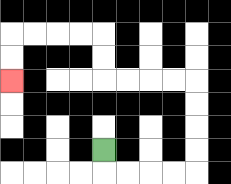{'start': '[4, 6]', 'end': '[0, 3]', 'path_directions': 'D,R,R,R,R,U,U,U,U,L,L,L,L,U,U,L,L,L,L,D,D', 'path_coordinates': '[[4, 6], [4, 7], [5, 7], [6, 7], [7, 7], [8, 7], [8, 6], [8, 5], [8, 4], [8, 3], [7, 3], [6, 3], [5, 3], [4, 3], [4, 2], [4, 1], [3, 1], [2, 1], [1, 1], [0, 1], [0, 2], [0, 3]]'}